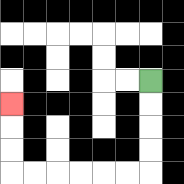{'start': '[6, 3]', 'end': '[0, 4]', 'path_directions': 'D,D,D,D,L,L,L,L,L,L,U,U,U', 'path_coordinates': '[[6, 3], [6, 4], [6, 5], [6, 6], [6, 7], [5, 7], [4, 7], [3, 7], [2, 7], [1, 7], [0, 7], [0, 6], [0, 5], [0, 4]]'}